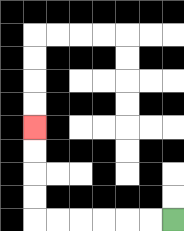{'start': '[7, 9]', 'end': '[1, 5]', 'path_directions': 'L,L,L,L,L,L,U,U,U,U', 'path_coordinates': '[[7, 9], [6, 9], [5, 9], [4, 9], [3, 9], [2, 9], [1, 9], [1, 8], [1, 7], [1, 6], [1, 5]]'}